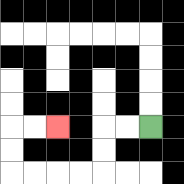{'start': '[6, 5]', 'end': '[2, 5]', 'path_directions': 'L,L,D,D,L,L,L,L,U,U,R,R', 'path_coordinates': '[[6, 5], [5, 5], [4, 5], [4, 6], [4, 7], [3, 7], [2, 7], [1, 7], [0, 7], [0, 6], [0, 5], [1, 5], [2, 5]]'}